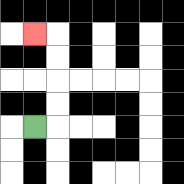{'start': '[1, 5]', 'end': '[1, 1]', 'path_directions': 'R,U,U,U,U,L', 'path_coordinates': '[[1, 5], [2, 5], [2, 4], [2, 3], [2, 2], [2, 1], [1, 1]]'}